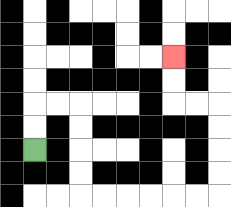{'start': '[1, 6]', 'end': '[7, 2]', 'path_directions': 'U,U,R,R,D,D,D,D,R,R,R,R,R,R,U,U,U,U,L,L,U,U', 'path_coordinates': '[[1, 6], [1, 5], [1, 4], [2, 4], [3, 4], [3, 5], [3, 6], [3, 7], [3, 8], [4, 8], [5, 8], [6, 8], [7, 8], [8, 8], [9, 8], [9, 7], [9, 6], [9, 5], [9, 4], [8, 4], [7, 4], [7, 3], [7, 2]]'}